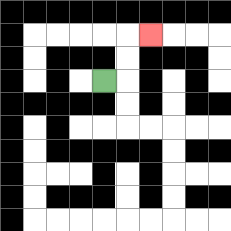{'start': '[4, 3]', 'end': '[6, 1]', 'path_directions': 'R,U,U,R', 'path_coordinates': '[[4, 3], [5, 3], [5, 2], [5, 1], [6, 1]]'}